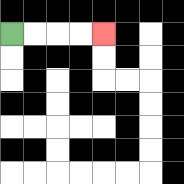{'start': '[0, 1]', 'end': '[4, 1]', 'path_directions': 'R,R,R,R', 'path_coordinates': '[[0, 1], [1, 1], [2, 1], [3, 1], [4, 1]]'}